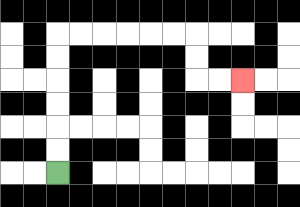{'start': '[2, 7]', 'end': '[10, 3]', 'path_directions': 'U,U,U,U,U,U,R,R,R,R,R,R,D,D,R,R', 'path_coordinates': '[[2, 7], [2, 6], [2, 5], [2, 4], [2, 3], [2, 2], [2, 1], [3, 1], [4, 1], [5, 1], [6, 1], [7, 1], [8, 1], [8, 2], [8, 3], [9, 3], [10, 3]]'}